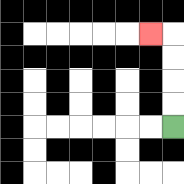{'start': '[7, 5]', 'end': '[6, 1]', 'path_directions': 'U,U,U,U,L', 'path_coordinates': '[[7, 5], [7, 4], [7, 3], [7, 2], [7, 1], [6, 1]]'}